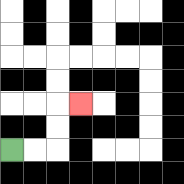{'start': '[0, 6]', 'end': '[3, 4]', 'path_directions': 'R,R,U,U,R', 'path_coordinates': '[[0, 6], [1, 6], [2, 6], [2, 5], [2, 4], [3, 4]]'}